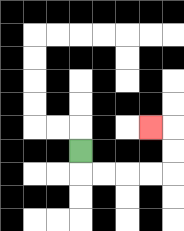{'start': '[3, 6]', 'end': '[6, 5]', 'path_directions': 'D,R,R,R,R,U,U,L', 'path_coordinates': '[[3, 6], [3, 7], [4, 7], [5, 7], [6, 7], [7, 7], [7, 6], [7, 5], [6, 5]]'}